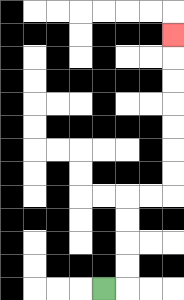{'start': '[4, 12]', 'end': '[7, 1]', 'path_directions': 'R,U,U,U,U,R,R,U,U,U,U,U,U,U', 'path_coordinates': '[[4, 12], [5, 12], [5, 11], [5, 10], [5, 9], [5, 8], [6, 8], [7, 8], [7, 7], [7, 6], [7, 5], [7, 4], [7, 3], [7, 2], [7, 1]]'}